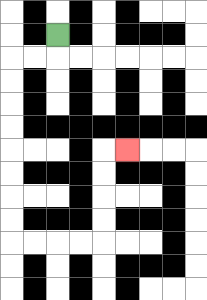{'start': '[2, 1]', 'end': '[5, 6]', 'path_directions': 'D,L,L,D,D,D,D,D,D,D,D,R,R,R,R,U,U,U,U,R', 'path_coordinates': '[[2, 1], [2, 2], [1, 2], [0, 2], [0, 3], [0, 4], [0, 5], [0, 6], [0, 7], [0, 8], [0, 9], [0, 10], [1, 10], [2, 10], [3, 10], [4, 10], [4, 9], [4, 8], [4, 7], [4, 6], [5, 6]]'}